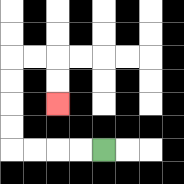{'start': '[4, 6]', 'end': '[2, 4]', 'path_directions': 'L,L,L,L,U,U,U,U,R,R,D,D', 'path_coordinates': '[[4, 6], [3, 6], [2, 6], [1, 6], [0, 6], [0, 5], [0, 4], [0, 3], [0, 2], [1, 2], [2, 2], [2, 3], [2, 4]]'}